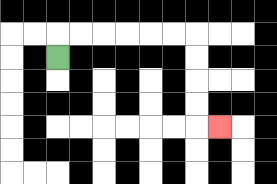{'start': '[2, 2]', 'end': '[9, 5]', 'path_directions': 'U,R,R,R,R,R,R,D,D,D,D,R', 'path_coordinates': '[[2, 2], [2, 1], [3, 1], [4, 1], [5, 1], [6, 1], [7, 1], [8, 1], [8, 2], [8, 3], [8, 4], [8, 5], [9, 5]]'}